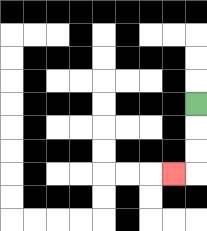{'start': '[8, 4]', 'end': '[7, 7]', 'path_directions': 'D,D,D,L', 'path_coordinates': '[[8, 4], [8, 5], [8, 6], [8, 7], [7, 7]]'}